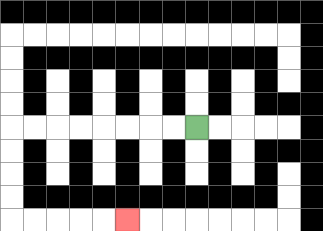{'start': '[8, 5]', 'end': '[5, 9]', 'path_directions': 'L,L,L,L,L,L,L,L,D,D,D,D,R,R,R,R,R', 'path_coordinates': '[[8, 5], [7, 5], [6, 5], [5, 5], [4, 5], [3, 5], [2, 5], [1, 5], [0, 5], [0, 6], [0, 7], [0, 8], [0, 9], [1, 9], [2, 9], [3, 9], [4, 9], [5, 9]]'}